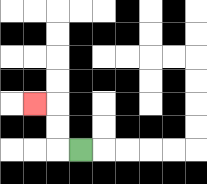{'start': '[3, 6]', 'end': '[1, 4]', 'path_directions': 'L,U,U,L', 'path_coordinates': '[[3, 6], [2, 6], [2, 5], [2, 4], [1, 4]]'}